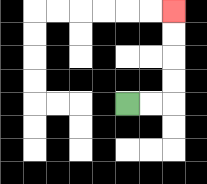{'start': '[5, 4]', 'end': '[7, 0]', 'path_directions': 'R,R,U,U,U,U', 'path_coordinates': '[[5, 4], [6, 4], [7, 4], [7, 3], [7, 2], [7, 1], [7, 0]]'}